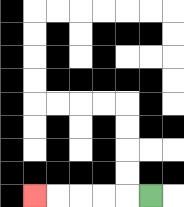{'start': '[6, 8]', 'end': '[1, 8]', 'path_directions': 'L,L,L,L,L', 'path_coordinates': '[[6, 8], [5, 8], [4, 8], [3, 8], [2, 8], [1, 8]]'}